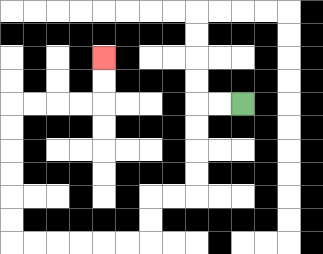{'start': '[10, 4]', 'end': '[4, 2]', 'path_directions': 'L,L,D,D,D,D,L,L,D,D,L,L,L,L,L,L,U,U,U,U,U,U,R,R,R,R,U,U', 'path_coordinates': '[[10, 4], [9, 4], [8, 4], [8, 5], [8, 6], [8, 7], [8, 8], [7, 8], [6, 8], [6, 9], [6, 10], [5, 10], [4, 10], [3, 10], [2, 10], [1, 10], [0, 10], [0, 9], [0, 8], [0, 7], [0, 6], [0, 5], [0, 4], [1, 4], [2, 4], [3, 4], [4, 4], [4, 3], [4, 2]]'}